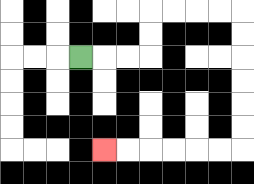{'start': '[3, 2]', 'end': '[4, 6]', 'path_directions': 'R,R,R,U,U,R,R,R,R,D,D,D,D,D,D,L,L,L,L,L,L', 'path_coordinates': '[[3, 2], [4, 2], [5, 2], [6, 2], [6, 1], [6, 0], [7, 0], [8, 0], [9, 0], [10, 0], [10, 1], [10, 2], [10, 3], [10, 4], [10, 5], [10, 6], [9, 6], [8, 6], [7, 6], [6, 6], [5, 6], [4, 6]]'}